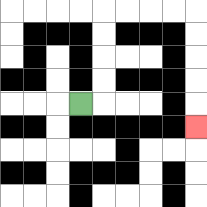{'start': '[3, 4]', 'end': '[8, 5]', 'path_directions': 'R,U,U,U,U,R,R,R,R,D,D,D,D,D', 'path_coordinates': '[[3, 4], [4, 4], [4, 3], [4, 2], [4, 1], [4, 0], [5, 0], [6, 0], [7, 0], [8, 0], [8, 1], [8, 2], [8, 3], [8, 4], [8, 5]]'}